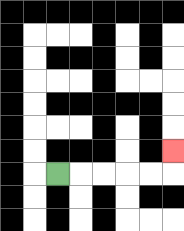{'start': '[2, 7]', 'end': '[7, 6]', 'path_directions': 'R,R,R,R,R,U', 'path_coordinates': '[[2, 7], [3, 7], [4, 7], [5, 7], [6, 7], [7, 7], [7, 6]]'}